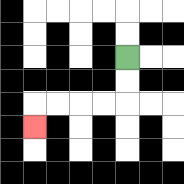{'start': '[5, 2]', 'end': '[1, 5]', 'path_directions': 'D,D,L,L,L,L,D', 'path_coordinates': '[[5, 2], [5, 3], [5, 4], [4, 4], [3, 4], [2, 4], [1, 4], [1, 5]]'}